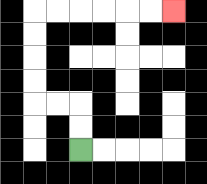{'start': '[3, 6]', 'end': '[7, 0]', 'path_directions': 'U,U,L,L,U,U,U,U,R,R,R,R,R,R', 'path_coordinates': '[[3, 6], [3, 5], [3, 4], [2, 4], [1, 4], [1, 3], [1, 2], [1, 1], [1, 0], [2, 0], [3, 0], [4, 0], [5, 0], [6, 0], [7, 0]]'}